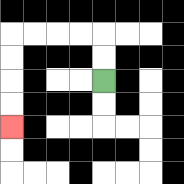{'start': '[4, 3]', 'end': '[0, 5]', 'path_directions': 'U,U,L,L,L,L,D,D,D,D', 'path_coordinates': '[[4, 3], [4, 2], [4, 1], [3, 1], [2, 1], [1, 1], [0, 1], [0, 2], [0, 3], [0, 4], [0, 5]]'}